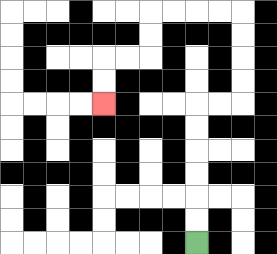{'start': '[8, 10]', 'end': '[4, 4]', 'path_directions': 'U,U,U,U,U,U,R,R,U,U,U,U,L,L,L,L,D,D,L,L,D,D', 'path_coordinates': '[[8, 10], [8, 9], [8, 8], [8, 7], [8, 6], [8, 5], [8, 4], [9, 4], [10, 4], [10, 3], [10, 2], [10, 1], [10, 0], [9, 0], [8, 0], [7, 0], [6, 0], [6, 1], [6, 2], [5, 2], [4, 2], [4, 3], [4, 4]]'}